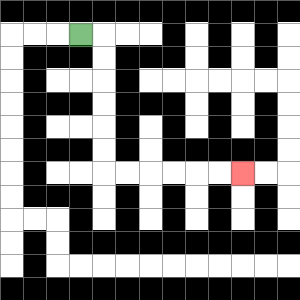{'start': '[3, 1]', 'end': '[10, 7]', 'path_directions': 'R,D,D,D,D,D,D,R,R,R,R,R,R', 'path_coordinates': '[[3, 1], [4, 1], [4, 2], [4, 3], [4, 4], [4, 5], [4, 6], [4, 7], [5, 7], [6, 7], [7, 7], [8, 7], [9, 7], [10, 7]]'}